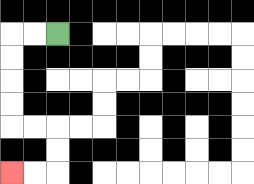{'start': '[2, 1]', 'end': '[0, 7]', 'path_directions': 'L,L,D,D,D,D,R,R,D,D,L,L', 'path_coordinates': '[[2, 1], [1, 1], [0, 1], [0, 2], [0, 3], [0, 4], [0, 5], [1, 5], [2, 5], [2, 6], [2, 7], [1, 7], [0, 7]]'}